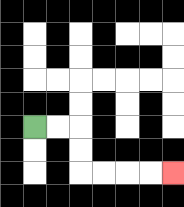{'start': '[1, 5]', 'end': '[7, 7]', 'path_directions': 'R,R,D,D,R,R,R,R', 'path_coordinates': '[[1, 5], [2, 5], [3, 5], [3, 6], [3, 7], [4, 7], [5, 7], [6, 7], [7, 7]]'}